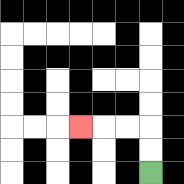{'start': '[6, 7]', 'end': '[3, 5]', 'path_directions': 'U,U,L,L,L', 'path_coordinates': '[[6, 7], [6, 6], [6, 5], [5, 5], [4, 5], [3, 5]]'}